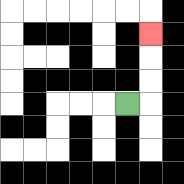{'start': '[5, 4]', 'end': '[6, 1]', 'path_directions': 'R,U,U,U', 'path_coordinates': '[[5, 4], [6, 4], [6, 3], [6, 2], [6, 1]]'}